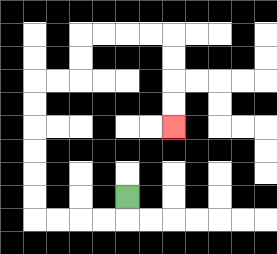{'start': '[5, 8]', 'end': '[7, 5]', 'path_directions': 'D,L,L,L,L,U,U,U,U,U,U,R,R,U,U,R,R,R,R,D,D,D,D', 'path_coordinates': '[[5, 8], [5, 9], [4, 9], [3, 9], [2, 9], [1, 9], [1, 8], [1, 7], [1, 6], [1, 5], [1, 4], [1, 3], [2, 3], [3, 3], [3, 2], [3, 1], [4, 1], [5, 1], [6, 1], [7, 1], [7, 2], [7, 3], [7, 4], [7, 5]]'}